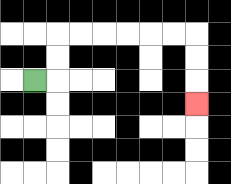{'start': '[1, 3]', 'end': '[8, 4]', 'path_directions': 'R,U,U,R,R,R,R,R,R,D,D,D', 'path_coordinates': '[[1, 3], [2, 3], [2, 2], [2, 1], [3, 1], [4, 1], [5, 1], [6, 1], [7, 1], [8, 1], [8, 2], [8, 3], [8, 4]]'}